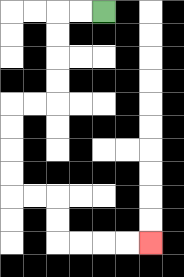{'start': '[4, 0]', 'end': '[6, 10]', 'path_directions': 'L,L,D,D,D,D,L,L,D,D,D,D,R,R,D,D,R,R,R,R', 'path_coordinates': '[[4, 0], [3, 0], [2, 0], [2, 1], [2, 2], [2, 3], [2, 4], [1, 4], [0, 4], [0, 5], [0, 6], [0, 7], [0, 8], [1, 8], [2, 8], [2, 9], [2, 10], [3, 10], [4, 10], [5, 10], [6, 10]]'}